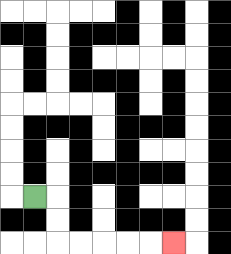{'start': '[1, 8]', 'end': '[7, 10]', 'path_directions': 'R,D,D,R,R,R,R,R', 'path_coordinates': '[[1, 8], [2, 8], [2, 9], [2, 10], [3, 10], [4, 10], [5, 10], [6, 10], [7, 10]]'}